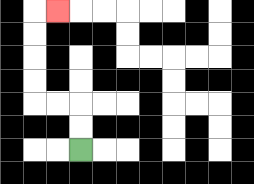{'start': '[3, 6]', 'end': '[2, 0]', 'path_directions': 'U,U,L,L,U,U,U,U,R', 'path_coordinates': '[[3, 6], [3, 5], [3, 4], [2, 4], [1, 4], [1, 3], [1, 2], [1, 1], [1, 0], [2, 0]]'}